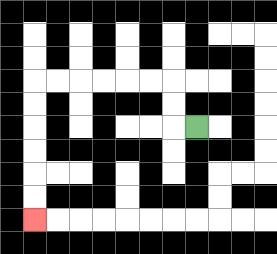{'start': '[8, 5]', 'end': '[1, 9]', 'path_directions': 'L,U,U,L,L,L,L,L,L,D,D,D,D,D,D', 'path_coordinates': '[[8, 5], [7, 5], [7, 4], [7, 3], [6, 3], [5, 3], [4, 3], [3, 3], [2, 3], [1, 3], [1, 4], [1, 5], [1, 6], [1, 7], [1, 8], [1, 9]]'}